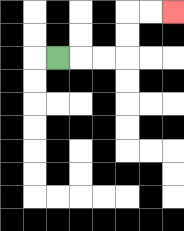{'start': '[2, 2]', 'end': '[7, 0]', 'path_directions': 'R,R,R,U,U,R,R', 'path_coordinates': '[[2, 2], [3, 2], [4, 2], [5, 2], [5, 1], [5, 0], [6, 0], [7, 0]]'}